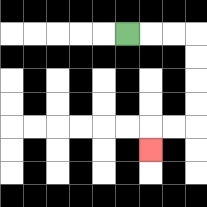{'start': '[5, 1]', 'end': '[6, 6]', 'path_directions': 'R,R,R,D,D,D,D,L,L,D', 'path_coordinates': '[[5, 1], [6, 1], [7, 1], [8, 1], [8, 2], [8, 3], [8, 4], [8, 5], [7, 5], [6, 5], [6, 6]]'}